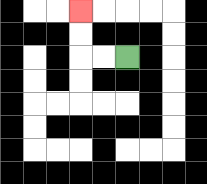{'start': '[5, 2]', 'end': '[3, 0]', 'path_directions': 'L,L,U,U', 'path_coordinates': '[[5, 2], [4, 2], [3, 2], [3, 1], [3, 0]]'}